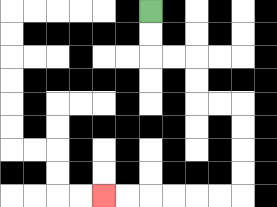{'start': '[6, 0]', 'end': '[4, 8]', 'path_directions': 'D,D,R,R,D,D,R,R,D,D,D,D,L,L,L,L,L,L', 'path_coordinates': '[[6, 0], [6, 1], [6, 2], [7, 2], [8, 2], [8, 3], [8, 4], [9, 4], [10, 4], [10, 5], [10, 6], [10, 7], [10, 8], [9, 8], [8, 8], [7, 8], [6, 8], [5, 8], [4, 8]]'}